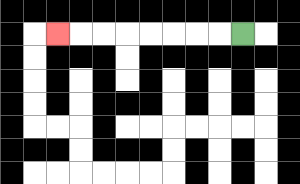{'start': '[10, 1]', 'end': '[2, 1]', 'path_directions': 'L,L,L,L,L,L,L,L', 'path_coordinates': '[[10, 1], [9, 1], [8, 1], [7, 1], [6, 1], [5, 1], [4, 1], [3, 1], [2, 1]]'}